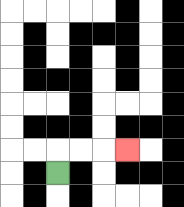{'start': '[2, 7]', 'end': '[5, 6]', 'path_directions': 'U,R,R,R', 'path_coordinates': '[[2, 7], [2, 6], [3, 6], [4, 6], [5, 6]]'}